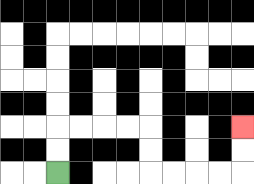{'start': '[2, 7]', 'end': '[10, 5]', 'path_directions': 'U,U,R,R,R,R,D,D,R,R,R,R,U,U', 'path_coordinates': '[[2, 7], [2, 6], [2, 5], [3, 5], [4, 5], [5, 5], [6, 5], [6, 6], [6, 7], [7, 7], [8, 7], [9, 7], [10, 7], [10, 6], [10, 5]]'}